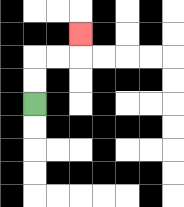{'start': '[1, 4]', 'end': '[3, 1]', 'path_directions': 'U,U,R,R,U', 'path_coordinates': '[[1, 4], [1, 3], [1, 2], [2, 2], [3, 2], [3, 1]]'}